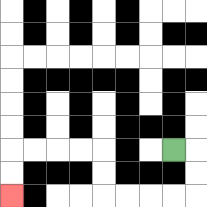{'start': '[7, 6]', 'end': '[0, 8]', 'path_directions': 'R,D,D,L,L,L,L,U,U,L,L,L,L,D,D', 'path_coordinates': '[[7, 6], [8, 6], [8, 7], [8, 8], [7, 8], [6, 8], [5, 8], [4, 8], [4, 7], [4, 6], [3, 6], [2, 6], [1, 6], [0, 6], [0, 7], [0, 8]]'}